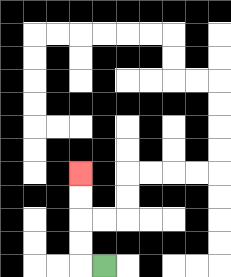{'start': '[4, 11]', 'end': '[3, 7]', 'path_directions': 'L,U,U,U,U', 'path_coordinates': '[[4, 11], [3, 11], [3, 10], [3, 9], [3, 8], [3, 7]]'}